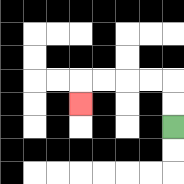{'start': '[7, 5]', 'end': '[3, 4]', 'path_directions': 'U,U,L,L,L,L,D', 'path_coordinates': '[[7, 5], [7, 4], [7, 3], [6, 3], [5, 3], [4, 3], [3, 3], [3, 4]]'}